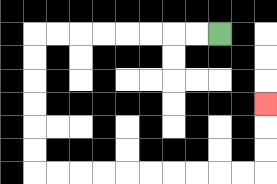{'start': '[9, 1]', 'end': '[11, 4]', 'path_directions': 'L,L,L,L,L,L,L,L,D,D,D,D,D,D,R,R,R,R,R,R,R,R,R,R,U,U,U', 'path_coordinates': '[[9, 1], [8, 1], [7, 1], [6, 1], [5, 1], [4, 1], [3, 1], [2, 1], [1, 1], [1, 2], [1, 3], [1, 4], [1, 5], [1, 6], [1, 7], [2, 7], [3, 7], [4, 7], [5, 7], [6, 7], [7, 7], [8, 7], [9, 7], [10, 7], [11, 7], [11, 6], [11, 5], [11, 4]]'}